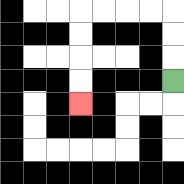{'start': '[7, 3]', 'end': '[3, 4]', 'path_directions': 'U,U,U,L,L,L,L,D,D,D,D', 'path_coordinates': '[[7, 3], [7, 2], [7, 1], [7, 0], [6, 0], [5, 0], [4, 0], [3, 0], [3, 1], [3, 2], [3, 3], [3, 4]]'}